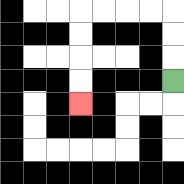{'start': '[7, 3]', 'end': '[3, 4]', 'path_directions': 'U,U,U,L,L,L,L,D,D,D,D', 'path_coordinates': '[[7, 3], [7, 2], [7, 1], [7, 0], [6, 0], [5, 0], [4, 0], [3, 0], [3, 1], [3, 2], [3, 3], [3, 4]]'}